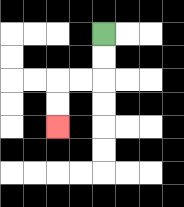{'start': '[4, 1]', 'end': '[2, 5]', 'path_directions': 'D,D,L,L,D,D', 'path_coordinates': '[[4, 1], [4, 2], [4, 3], [3, 3], [2, 3], [2, 4], [2, 5]]'}